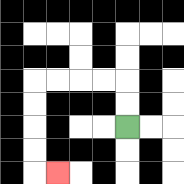{'start': '[5, 5]', 'end': '[2, 7]', 'path_directions': 'U,U,L,L,L,L,D,D,D,D,R', 'path_coordinates': '[[5, 5], [5, 4], [5, 3], [4, 3], [3, 3], [2, 3], [1, 3], [1, 4], [1, 5], [1, 6], [1, 7], [2, 7]]'}